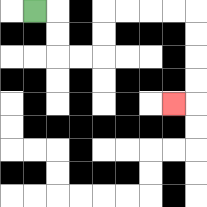{'start': '[1, 0]', 'end': '[7, 4]', 'path_directions': 'R,D,D,R,R,U,U,R,R,R,R,D,D,D,D,L', 'path_coordinates': '[[1, 0], [2, 0], [2, 1], [2, 2], [3, 2], [4, 2], [4, 1], [4, 0], [5, 0], [6, 0], [7, 0], [8, 0], [8, 1], [8, 2], [8, 3], [8, 4], [7, 4]]'}